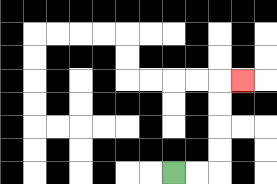{'start': '[7, 7]', 'end': '[10, 3]', 'path_directions': 'R,R,U,U,U,U,R', 'path_coordinates': '[[7, 7], [8, 7], [9, 7], [9, 6], [9, 5], [9, 4], [9, 3], [10, 3]]'}